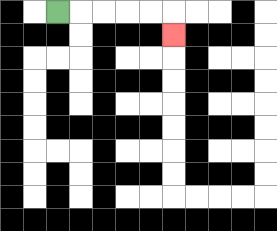{'start': '[2, 0]', 'end': '[7, 1]', 'path_directions': 'R,R,R,R,R,D', 'path_coordinates': '[[2, 0], [3, 0], [4, 0], [5, 0], [6, 0], [7, 0], [7, 1]]'}